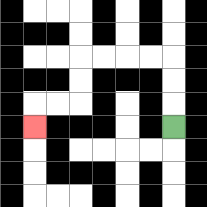{'start': '[7, 5]', 'end': '[1, 5]', 'path_directions': 'U,U,U,L,L,L,L,D,D,L,L,D', 'path_coordinates': '[[7, 5], [7, 4], [7, 3], [7, 2], [6, 2], [5, 2], [4, 2], [3, 2], [3, 3], [3, 4], [2, 4], [1, 4], [1, 5]]'}